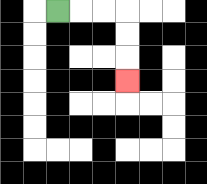{'start': '[2, 0]', 'end': '[5, 3]', 'path_directions': 'R,R,R,D,D,D', 'path_coordinates': '[[2, 0], [3, 0], [4, 0], [5, 0], [5, 1], [5, 2], [5, 3]]'}